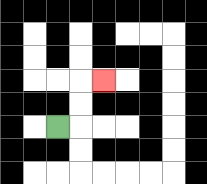{'start': '[2, 5]', 'end': '[4, 3]', 'path_directions': 'R,U,U,R', 'path_coordinates': '[[2, 5], [3, 5], [3, 4], [3, 3], [4, 3]]'}